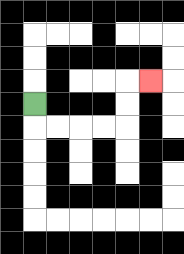{'start': '[1, 4]', 'end': '[6, 3]', 'path_directions': 'D,R,R,R,R,U,U,R', 'path_coordinates': '[[1, 4], [1, 5], [2, 5], [3, 5], [4, 5], [5, 5], [5, 4], [5, 3], [6, 3]]'}